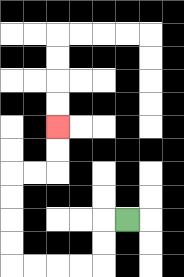{'start': '[5, 9]', 'end': '[2, 5]', 'path_directions': 'L,D,D,L,L,L,L,U,U,U,U,R,R,U,U', 'path_coordinates': '[[5, 9], [4, 9], [4, 10], [4, 11], [3, 11], [2, 11], [1, 11], [0, 11], [0, 10], [0, 9], [0, 8], [0, 7], [1, 7], [2, 7], [2, 6], [2, 5]]'}